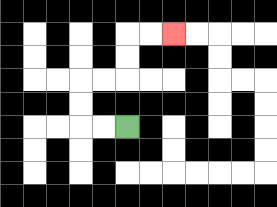{'start': '[5, 5]', 'end': '[7, 1]', 'path_directions': 'L,L,U,U,R,R,U,U,R,R', 'path_coordinates': '[[5, 5], [4, 5], [3, 5], [3, 4], [3, 3], [4, 3], [5, 3], [5, 2], [5, 1], [6, 1], [7, 1]]'}